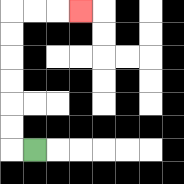{'start': '[1, 6]', 'end': '[3, 0]', 'path_directions': 'L,U,U,U,U,U,U,R,R,R', 'path_coordinates': '[[1, 6], [0, 6], [0, 5], [0, 4], [0, 3], [0, 2], [0, 1], [0, 0], [1, 0], [2, 0], [3, 0]]'}